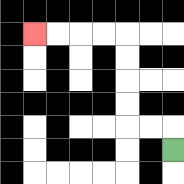{'start': '[7, 6]', 'end': '[1, 1]', 'path_directions': 'U,L,L,U,U,U,U,L,L,L,L', 'path_coordinates': '[[7, 6], [7, 5], [6, 5], [5, 5], [5, 4], [5, 3], [5, 2], [5, 1], [4, 1], [3, 1], [2, 1], [1, 1]]'}